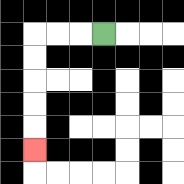{'start': '[4, 1]', 'end': '[1, 6]', 'path_directions': 'L,L,L,D,D,D,D,D', 'path_coordinates': '[[4, 1], [3, 1], [2, 1], [1, 1], [1, 2], [1, 3], [1, 4], [1, 5], [1, 6]]'}